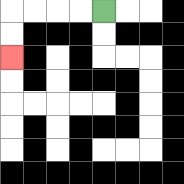{'start': '[4, 0]', 'end': '[0, 2]', 'path_directions': 'L,L,L,L,D,D', 'path_coordinates': '[[4, 0], [3, 0], [2, 0], [1, 0], [0, 0], [0, 1], [0, 2]]'}